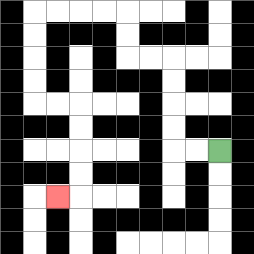{'start': '[9, 6]', 'end': '[2, 8]', 'path_directions': 'L,L,U,U,U,U,L,L,U,U,L,L,L,L,D,D,D,D,R,R,D,D,D,D,L', 'path_coordinates': '[[9, 6], [8, 6], [7, 6], [7, 5], [7, 4], [7, 3], [7, 2], [6, 2], [5, 2], [5, 1], [5, 0], [4, 0], [3, 0], [2, 0], [1, 0], [1, 1], [1, 2], [1, 3], [1, 4], [2, 4], [3, 4], [3, 5], [3, 6], [3, 7], [3, 8], [2, 8]]'}